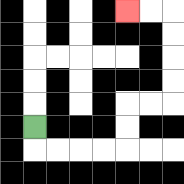{'start': '[1, 5]', 'end': '[5, 0]', 'path_directions': 'D,R,R,R,R,U,U,R,R,U,U,U,U,L,L', 'path_coordinates': '[[1, 5], [1, 6], [2, 6], [3, 6], [4, 6], [5, 6], [5, 5], [5, 4], [6, 4], [7, 4], [7, 3], [7, 2], [7, 1], [7, 0], [6, 0], [5, 0]]'}